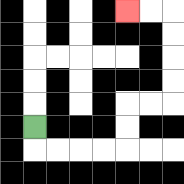{'start': '[1, 5]', 'end': '[5, 0]', 'path_directions': 'D,R,R,R,R,U,U,R,R,U,U,U,U,L,L', 'path_coordinates': '[[1, 5], [1, 6], [2, 6], [3, 6], [4, 6], [5, 6], [5, 5], [5, 4], [6, 4], [7, 4], [7, 3], [7, 2], [7, 1], [7, 0], [6, 0], [5, 0]]'}